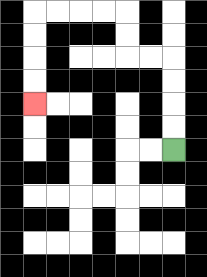{'start': '[7, 6]', 'end': '[1, 4]', 'path_directions': 'U,U,U,U,L,L,U,U,L,L,L,L,D,D,D,D', 'path_coordinates': '[[7, 6], [7, 5], [7, 4], [7, 3], [7, 2], [6, 2], [5, 2], [5, 1], [5, 0], [4, 0], [3, 0], [2, 0], [1, 0], [1, 1], [1, 2], [1, 3], [1, 4]]'}